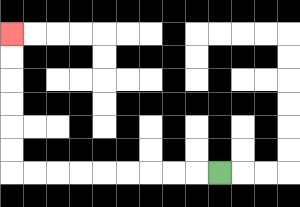{'start': '[9, 7]', 'end': '[0, 1]', 'path_directions': 'L,L,L,L,L,L,L,L,L,U,U,U,U,U,U', 'path_coordinates': '[[9, 7], [8, 7], [7, 7], [6, 7], [5, 7], [4, 7], [3, 7], [2, 7], [1, 7], [0, 7], [0, 6], [0, 5], [0, 4], [0, 3], [0, 2], [0, 1]]'}